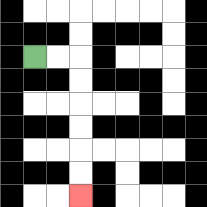{'start': '[1, 2]', 'end': '[3, 8]', 'path_directions': 'R,R,D,D,D,D,D,D', 'path_coordinates': '[[1, 2], [2, 2], [3, 2], [3, 3], [3, 4], [3, 5], [3, 6], [3, 7], [3, 8]]'}